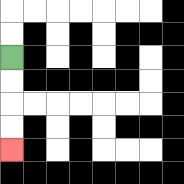{'start': '[0, 2]', 'end': '[0, 6]', 'path_directions': 'D,D,D,D', 'path_coordinates': '[[0, 2], [0, 3], [0, 4], [0, 5], [0, 6]]'}